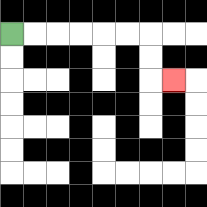{'start': '[0, 1]', 'end': '[7, 3]', 'path_directions': 'R,R,R,R,R,R,D,D,R', 'path_coordinates': '[[0, 1], [1, 1], [2, 1], [3, 1], [4, 1], [5, 1], [6, 1], [6, 2], [6, 3], [7, 3]]'}